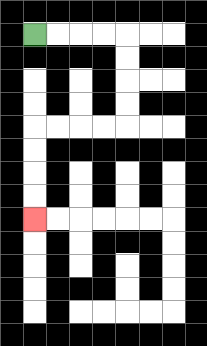{'start': '[1, 1]', 'end': '[1, 9]', 'path_directions': 'R,R,R,R,D,D,D,D,L,L,L,L,D,D,D,D', 'path_coordinates': '[[1, 1], [2, 1], [3, 1], [4, 1], [5, 1], [5, 2], [5, 3], [5, 4], [5, 5], [4, 5], [3, 5], [2, 5], [1, 5], [1, 6], [1, 7], [1, 8], [1, 9]]'}